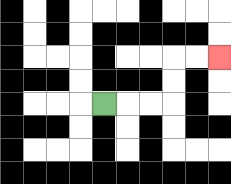{'start': '[4, 4]', 'end': '[9, 2]', 'path_directions': 'R,R,R,U,U,R,R', 'path_coordinates': '[[4, 4], [5, 4], [6, 4], [7, 4], [7, 3], [7, 2], [8, 2], [9, 2]]'}